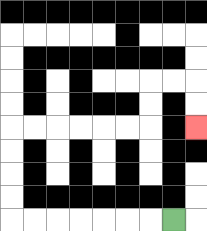{'start': '[7, 9]', 'end': '[8, 5]', 'path_directions': 'L,L,L,L,L,L,L,U,U,U,U,R,R,R,R,R,R,U,U,R,R,D,D', 'path_coordinates': '[[7, 9], [6, 9], [5, 9], [4, 9], [3, 9], [2, 9], [1, 9], [0, 9], [0, 8], [0, 7], [0, 6], [0, 5], [1, 5], [2, 5], [3, 5], [4, 5], [5, 5], [6, 5], [6, 4], [6, 3], [7, 3], [8, 3], [8, 4], [8, 5]]'}